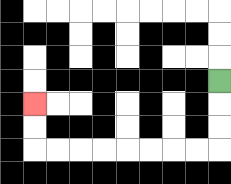{'start': '[9, 3]', 'end': '[1, 4]', 'path_directions': 'D,D,D,L,L,L,L,L,L,L,L,U,U', 'path_coordinates': '[[9, 3], [9, 4], [9, 5], [9, 6], [8, 6], [7, 6], [6, 6], [5, 6], [4, 6], [3, 6], [2, 6], [1, 6], [1, 5], [1, 4]]'}